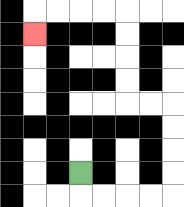{'start': '[3, 7]', 'end': '[1, 1]', 'path_directions': 'D,R,R,R,R,U,U,U,U,L,L,U,U,U,U,L,L,L,L,D', 'path_coordinates': '[[3, 7], [3, 8], [4, 8], [5, 8], [6, 8], [7, 8], [7, 7], [7, 6], [7, 5], [7, 4], [6, 4], [5, 4], [5, 3], [5, 2], [5, 1], [5, 0], [4, 0], [3, 0], [2, 0], [1, 0], [1, 1]]'}